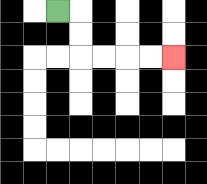{'start': '[2, 0]', 'end': '[7, 2]', 'path_directions': 'R,D,D,R,R,R,R', 'path_coordinates': '[[2, 0], [3, 0], [3, 1], [3, 2], [4, 2], [5, 2], [6, 2], [7, 2]]'}